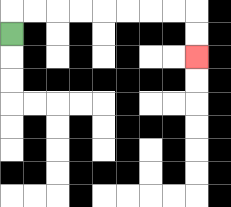{'start': '[0, 1]', 'end': '[8, 2]', 'path_directions': 'U,R,R,R,R,R,R,R,R,D,D', 'path_coordinates': '[[0, 1], [0, 0], [1, 0], [2, 0], [3, 0], [4, 0], [5, 0], [6, 0], [7, 0], [8, 0], [8, 1], [8, 2]]'}